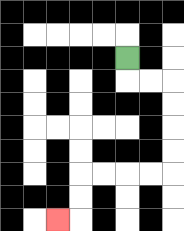{'start': '[5, 2]', 'end': '[2, 9]', 'path_directions': 'D,R,R,D,D,D,D,L,L,L,L,D,D,L', 'path_coordinates': '[[5, 2], [5, 3], [6, 3], [7, 3], [7, 4], [7, 5], [7, 6], [7, 7], [6, 7], [5, 7], [4, 7], [3, 7], [3, 8], [3, 9], [2, 9]]'}